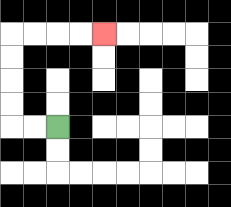{'start': '[2, 5]', 'end': '[4, 1]', 'path_directions': 'L,L,U,U,U,U,R,R,R,R', 'path_coordinates': '[[2, 5], [1, 5], [0, 5], [0, 4], [0, 3], [0, 2], [0, 1], [1, 1], [2, 1], [3, 1], [4, 1]]'}